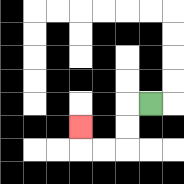{'start': '[6, 4]', 'end': '[3, 5]', 'path_directions': 'L,D,D,L,L,U', 'path_coordinates': '[[6, 4], [5, 4], [5, 5], [5, 6], [4, 6], [3, 6], [3, 5]]'}